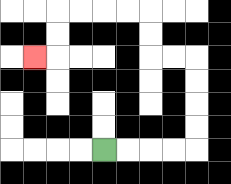{'start': '[4, 6]', 'end': '[1, 2]', 'path_directions': 'R,R,R,R,U,U,U,U,L,L,U,U,L,L,L,L,D,D,L', 'path_coordinates': '[[4, 6], [5, 6], [6, 6], [7, 6], [8, 6], [8, 5], [8, 4], [8, 3], [8, 2], [7, 2], [6, 2], [6, 1], [6, 0], [5, 0], [4, 0], [3, 0], [2, 0], [2, 1], [2, 2], [1, 2]]'}